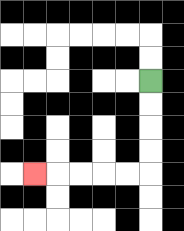{'start': '[6, 3]', 'end': '[1, 7]', 'path_directions': 'D,D,D,D,L,L,L,L,L', 'path_coordinates': '[[6, 3], [6, 4], [6, 5], [6, 6], [6, 7], [5, 7], [4, 7], [3, 7], [2, 7], [1, 7]]'}